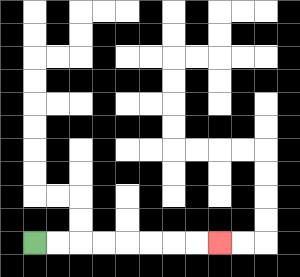{'start': '[1, 10]', 'end': '[9, 10]', 'path_directions': 'R,R,R,R,R,R,R,R', 'path_coordinates': '[[1, 10], [2, 10], [3, 10], [4, 10], [5, 10], [6, 10], [7, 10], [8, 10], [9, 10]]'}